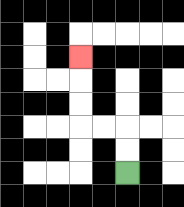{'start': '[5, 7]', 'end': '[3, 2]', 'path_directions': 'U,U,L,L,U,U,U', 'path_coordinates': '[[5, 7], [5, 6], [5, 5], [4, 5], [3, 5], [3, 4], [3, 3], [3, 2]]'}